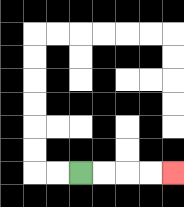{'start': '[3, 7]', 'end': '[7, 7]', 'path_directions': 'R,R,R,R', 'path_coordinates': '[[3, 7], [4, 7], [5, 7], [6, 7], [7, 7]]'}